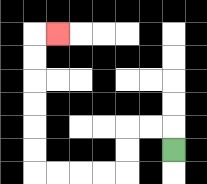{'start': '[7, 6]', 'end': '[2, 1]', 'path_directions': 'U,L,L,D,D,L,L,L,L,U,U,U,U,U,U,R', 'path_coordinates': '[[7, 6], [7, 5], [6, 5], [5, 5], [5, 6], [5, 7], [4, 7], [3, 7], [2, 7], [1, 7], [1, 6], [1, 5], [1, 4], [1, 3], [1, 2], [1, 1], [2, 1]]'}